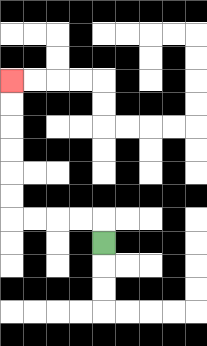{'start': '[4, 10]', 'end': '[0, 3]', 'path_directions': 'U,L,L,L,L,U,U,U,U,U,U', 'path_coordinates': '[[4, 10], [4, 9], [3, 9], [2, 9], [1, 9], [0, 9], [0, 8], [0, 7], [0, 6], [0, 5], [0, 4], [0, 3]]'}